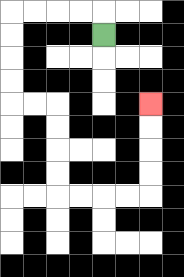{'start': '[4, 1]', 'end': '[6, 4]', 'path_directions': 'U,L,L,L,L,D,D,D,D,R,R,D,D,D,D,R,R,R,R,U,U,U,U', 'path_coordinates': '[[4, 1], [4, 0], [3, 0], [2, 0], [1, 0], [0, 0], [0, 1], [0, 2], [0, 3], [0, 4], [1, 4], [2, 4], [2, 5], [2, 6], [2, 7], [2, 8], [3, 8], [4, 8], [5, 8], [6, 8], [6, 7], [6, 6], [6, 5], [6, 4]]'}